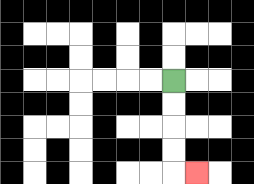{'start': '[7, 3]', 'end': '[8, 7]', 'path_directions': 'D,D,D,D,R', 'path_coordinates': '[[7, 3], [7, 4], [7, 5], [7, 6], [7, 7], [8, 7]]'}